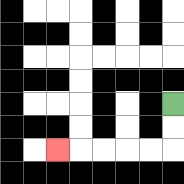{'start': '[7, 4]', 'end': '[2, 6]', 'path_directions': 'D,D,L,L,L,L,L', 'path_coordinates': '[[7, 4], [7, 5], [7, 6], [6, 6], [5, 6], [4, 6], [3, 6], [2, 6]]'}